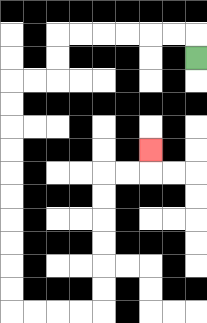{'start': '[8, 2]', 'end': '[6, 6]', 'path_directions': 'U,L,L,L,L,L,L,D,D,L,L,D,D,D,D,D,D,D,D,D,D,R,R,R,R,U,U,U,U,U,U,R,R,U', 'path_coordinates': '[[8, 2], [8, 1], [7, 1], [6, 1], [5, 1], [4, 1], [3, 1], [2, 1], [2, 2], [2, 3], [1, 3], [0, 3], [0, 4], [0, 5], [0, 6], [0, 7], [0, 8], [0, 9], [0, 10], [0, 11], [0, 12], [0, 13], [1, 13], [2, 13], [3, 13], [4, 13], [4, 12], [4, 11], [4, 10], [4, 9], [4, 8], [4, 7], [5, 7], [6, 7], [6, 6]]'}